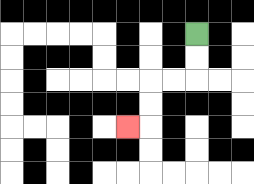{'start': '[8, 1]', 'end': '[5, 5]', 'path_directions': 'D,D,L,L,D,D,L', 'path_coordinates': '[[8, 1], [8, 2], [8, 3], [7, 3], [6, 3], [6, 4], [6, 5], [5, 5]]'}